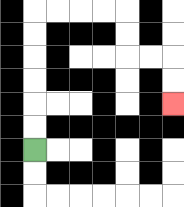{'start': '[1, 6]', 'end': '[7, 4]', 'path_directions': 'U,U,U,U,U,U,R,R,R,R,D,D,R,R,D,D', 'path_coordinates': '[[1, 6], [1, 5], [1, 4], [1, 3], [1, 2], [1, 1], [1, 0], [2, 0], [3, 0], [4, 0], [5, 0], [5, 1], [5, 2], [6, 2], [7, 2], [7, 3], [7, 4]]'}